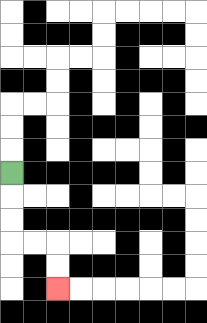{'start': '[0, 7]', 'end': '[2, 12]', 'path_directions': 'D,D,D,R,R,D,D', 'path_coordinates': '[[0, 7], [0, 8], [0, 9], [0, 10], [1, 10], [2, 10], [2, 11], [2, 12]]'}